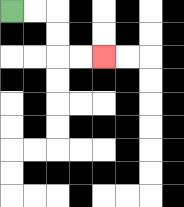{'start': '[0, 0]', 'end': '[4, 2]', 'path_directions': 'R,R,D,D,R,R', 'path_coordinates': '[[0, 0], [1, 0], [2, 0], [2, 1], [2, 2], [3, 2], [4, 2]]'}